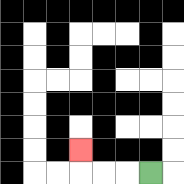{'start': '[6, 7]', 'end': '[3, 6]', 'path_directions': 'L,L,L,U', 'path_coordinates': '[[6, 7], [5, 7], [4, 7], [3, 7], [3, 6]]'}